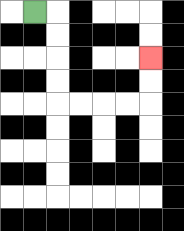{'start': '[1, 0]', 'end': '[6, 2]', 'path_directions': 'R,D,D,D,D,R,R,R,R,U,U', 'path_coordinates': '[[1, 0], [2, 0], [2, 1], [2, 2], [2, 3], [2, 4], [3, 4], [4, 4], [5, 4], [6, 4], [6, 3], [6, 2]]'}